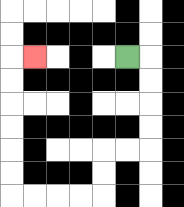{'start': '[5, 2]', 'end': '[1, 2]', 'path_directions': 'R,D,D,D,D,L,L,D,D,L,L,L,L,U,U,U,U,U,U,R', 'path_coordinates': '[[5, 2], [6, 2], [6, 3], [6, 4], [6, 5], [6, 6], [5, 6], [4, 6], [4, 7], [4, 8], [3, 8], [2, 8], [1, 8], [0, 8], [0, 7], [0, 6], [0, 5], [0, 4], [0, 3], [0, 2], [1, 2]]'}